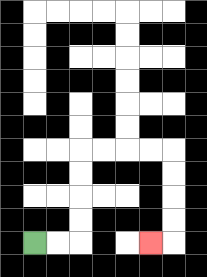{'start': '[1, 10]', 'end': '[6, 10]', 'path_directions': 'R,R,U,U,U,U,R,R,R,R,D,D,D,D,L', 'path_coordinates': '[[1, 10], [2, 10], [3, 10], [3, 9], [3, 8], [3, 7], [3, 6], [4, 6], [5, 6], [6, 6], [7, 6], [7, 7], [7, 8], [7, 9], [7, 10], [6, 10]]'}